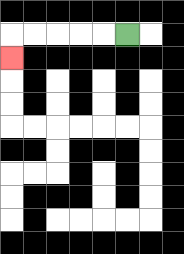{'start': '[5, 1]', 'end': '[0, 2]', 'path_directions': 'L,L,L,L,L,D', 'path_coordinates': '[[5, 1], [4, 1], [3, 1], [2, 1], [1, 1], [0, 1], [0, 2]]'}